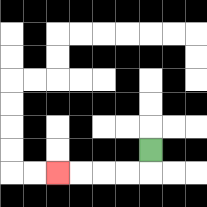{'start': '[6, 6]', 'end': '[2, 7]', 'path_directions': 'D,L,L,L,L', 'path_coordinates': '[[6, 6], [6, 7], [5, 7], [4, 7], [3, 7], [2, 7]]'}